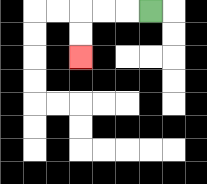{'start': '[6, 0]', 'end': '[3, 2]', 'path_directions': 'L,L,L,D,D', 'path_coordinates': '[[6, 0], [5, 0], [4, 0], [3, 0], [3, 1], [3, 2]]'}